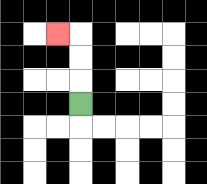{'start': '[3, 4]', 'end': '[2, 1]', 'path_directions': 'U,U,U,L', 'path_coordinates': '[[3, 4], [3, 3], [3, 2], [3, 1], [2, 1]]'}